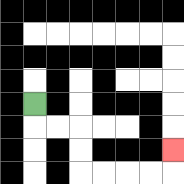{'start': '[1, 4]', 'end': '[7, 6]', 'path_directions': 'D,R,R,D,D,R,R,R,R,U', 'path_coordinates': '[[1, 4], [1, 5], [2, 5], [3, 5], [3, 6], [3, 7], [4, 7], [5, 7], [6, 7], [7, 7], [7, 6]]'}